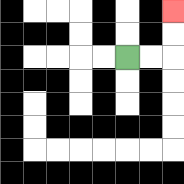{'start': '[5, 2]', 'end': '[7, 0]', 'path_directions': 'R,R,U,U', 'path_coordinates': '[[5, 2], [6, 2], [7, 2], [7, 1], [7, 0]]'}